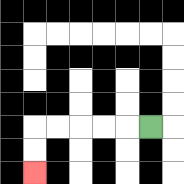{'start': '[6, 5]', 'end': '[1, 7]', 'path_directions': 'L,L,L,L,L,D,D', 'path_coordinates': '[[6, 5], [5, 5], [4, 5], [3, 5], [2, 5], [1, 5], [1, 6], [1, 7]]'}